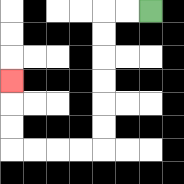{'start': '[6, 0]', 'end': '[0, 3]', 'path_directions': 'L,L,D,D,D,D,D,D,L,L,L,L,U,U,U', 'path_coordinates': '[[6, 0], [5, 0], [4, 0], [4, 1], [4, 2], [4, 3], [4, 4], [4, 5], [4, 6], [3, 6], [2, 6], [1, 6], [0, 6], [0, 5], [0, 4], [0, 3]]'}